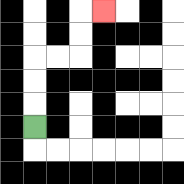{'start': '[1, 5]', 'end': '[4, 0]', 'path_directions': 'U,U,U,R,R,U,U,R', 'path_coordinates': '[[1, 5], [1, 4], [1, 3], [1, 2], [2, 2], [3, 2], [3, 1], [3, 0], [4, 0]]'}